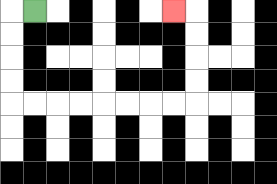{'start': '[1, 0]', 'end': '[7, 0]', 'path_directions': 'L,D,D,D,D,R,R,R,R,R,R,R,R,U,U,U,U,L', 'path_coordinates': '[[1, 0], [0, 0], [0, 1], [0, 2], [0, 3], [0, 4], [1, 4], [2, 4], [3, 4], [4, 4], [5, 4], [6, 4], [7, 4], [8, 4], [8, 3], [8, 2], [8, 1], [8, 0], [7, 0]]'}